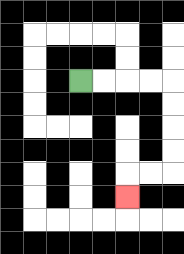{'start': '[3, 3]', 'end': '[5, 8]', 'path_directions': 'R,R,R,R,D,D,D,D,L,L,D', 'path_coordinates': '[[3, 3], [4, 3], [5, 3], [6, 3], [7, 3], [7, 4], [7, 5], [7, 6], [7, 7], [6, 7], [5, 7], [5, 8]]'}